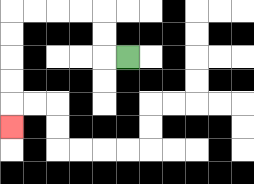{'start': '[5, 2]', 'end': '[0, 5]', 'path_directions': 'L,U,U,L,L,L,L,D,D,D,D,D', 'path_coordinates': '[[5, 2], [4, 2], [4, 1], [4, 0], [3, 0], [2, 0], [1, 0], [0, 0], [0, 1], [0, 2], [0, 3], [0, 4], [0, 5]]'}